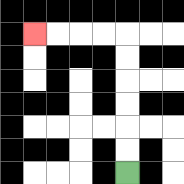{'start': '[5, 7]', 'end': '[1, 1]', 'path_directions': 'U,U,U,U,U,U,L,L,L,L', 'path_coordinates': '[[5, 7], [5, 6], [5, 5], [5, 4], [5, 3], [5, 2], [5, 1], [4, 1], [3, 1], [2, 1], [1, 1]]'}